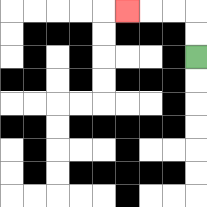{'start': '[8, 2]', 'end': '[5, 0]', 'path_directions': 'U,U,L,L,L', 'path_coordinates': '[[8, 2], [8, 1], [8, 0], [7, 0], [6, 0], [5, 0]]'}